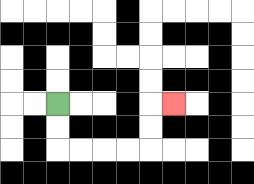{'start': '[2, 4]', 'end': '[7, 4]', 'path_directions': 'D,D,R,R,R,R,U,U,R', 'path_coordinates': '[[2, 4], [2, 5], [2, 6], [3, 6], [4, 6], [5, 6], [6, 6], [6, 5], [6, 4], [7, 4]]'}